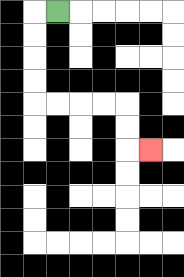{'start': '[2, 0]', 'end': '[6, 6]', 'path_directions': 'L,D,D,D,D,R,R,R,R,D,D,R', 'path_coordinates': '[[2, 0], [1, 0], [1, 1], [1, 2], [1, 3], [1, 4], [2, 4], [3, 4], [4, 4], [5, 4], [5, 5], [5, 6], [6, 6]]'}